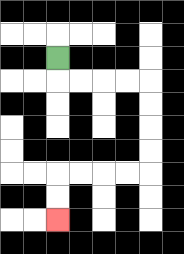{'start': '[2, 2]', 'end': '[2, 9]', 'path_directions': 'D,R,R,R,R,D,D,D,D,L,L,L,L,D,D', 'path_coordinates': '[[2, 2], [2, 3], [3, 3], [4, 3], [5, 3], [6, 3], [6, 4], [6, 5], [6, 6], [6, 7], [5, 7], [4, 7], [3, 7], [2, 7], [2, 8], [2, 9]]'}